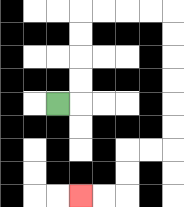{'start': '[2, 4]', 'end': '[3, 8]', 'path_directions': 'R,U,U,U,U,R,R,R,R,D,D,D,D,D,D,L,L,D,D,L,L', 'path_coordinates': '[[2, 4], [3, 4], [3, 3], [3, 2], [3, 1], [3, 0], [4, 0], [5, 0], [6, 0], [7, 0], [7, 1], [7, 2], [7, 3], [7, 4], [7, 5], [7, 6], [6, 6], [5, 6], [5, 7], [5, 8], [4, 8], [3, 8]]'}